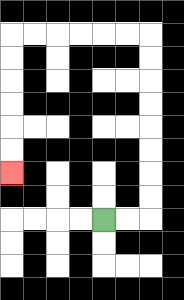{'start': '[4, 9]', 'end': '[0, 7]', 'path_directions': 'R,R,U,U,U,U,U,U,U,U,L,L,L,L,L,L,D,D,D,D,D,D', 'path_coordinates': '[[4, 9], [5, 9], [6, 9], [6, 8], [6, 7], [6, 6], [6, 5], [6, 4], [6, 3], [6, 2], [6, 1], [5, 1], [4, 1], [3, 1], [2, 1], [1, 1], [0, 1], [0, 2], [0, 3], [0, 4], [0, 5], [0, 6], [0, 7]]'}